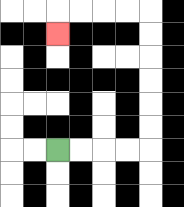{'start': '[2, 6]', 'end': '[2, 1]', 'path_directions': 'R,R,R,R,U,U,U,U,U,U,L,L,L,L,D', 'path_coordinates': '[[2, 6], [3, 6], [4, 6], [5, 6], [6, 6], [6, 5], [6, 4], [6, 3], [6, 2], [6, 1], [6, 0], [5, 0], [4, 0], [3, 0], [2, 0], [2, 1]]'}